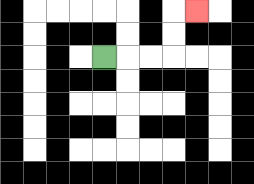{'start': '[4, 2]', 'end': '[8, 0]', 'path_directions': 'R,R,R,U,U,R', 'path_coordinates': '[[4, 2], [5, 2], [6, 2], [7, 2], [7, 1], [7, 0], [8, 0]]'}